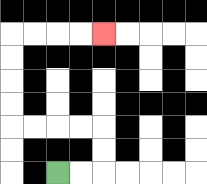{'start': '[2, 7]', 'end': '[4, 1]', 'path_directions': 'R,R,U,U,L,L,L,L,U,U,U,U,R,R,R,R', 'path_coordinates': '[[2, 7], [3, 7], [4, 7], [4, 6], [4, 5], [3, 5], [2, 5], [1, 5], [0, 5], [0, 4], [0, 3], [0, 2], [0, 1], [1, 1], [2, 1], [3, 1], [4, 1]]'}